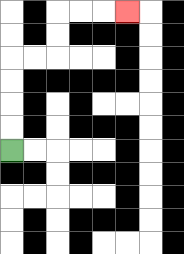{'start': '[0, 6]', 'end': '[5, 0]', 'path_directions': 'U,U,U,U,R,R,U,U,R,R,R', 'path_coordinates': '[[0, 6], [0, 5], [0, 4], [0, 3], [0, 2], [1, 2], [2, 2], [2, 1], [2, 0], [3, 0], [4, 0], [5, 0]]'}